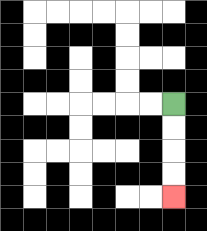{'start': '[7, 4]', 'end': '[7, 8]', 'path_directions': 'D,D,D,D', 'path_coordinates': '[[7, 4], [7, 5], [7, 6], [7, 7], [7, 8]]'}